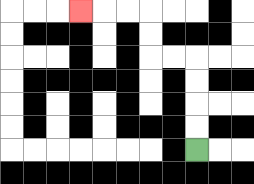{'start': '[8, 6]', 'end': '[3, 0]', 'path_directions': 'U,U,U,U,L,L,U,U,L,L,L', 'path_coordinates': '[[8, 6], [8, 5], [8, 4], [8, 3], [8, 2], [7, 2], [6, 2], [6, 1], [6, 0], [5, 0], [4, 0], [3, 0]]'}